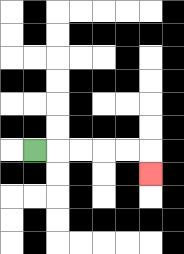{'start': '[1, 6]', 'end': '[6, 7]', 'path_directions': 'R,R,R,R,R,D', 'path_coordinates': '[[1, 6], [2, 6], [3, 6], [4, 6], [5, 6], [6, 6], [6, 7]]'}